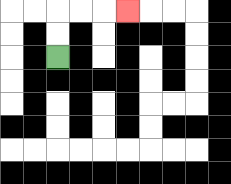{'start': '[2, 2]', 'end': '[5, 0]', 'path_directions': 'U,U,R,R,R', 'path_coordinates': '[[2, 2], [2, 1], [2, 0], [3, 0], [4, 0], [5, 0]]'}